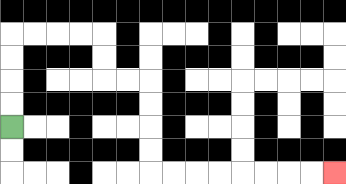{'start': '[0, 5]', 'end': '[14, 7]', 'path_directions': 'U,U,U,U,R,R,R,R,D,D,R,R,D,D,D,D,R,R,R,R,R,R,R,R', 'path_coordinates': '[[0, 5], [0, 4], [0, 3], [0, 2], [0, 1], [1, 1], [2, 1], [3, 1], [4, 1], [4, 2], [4, 3], [5, 3], [6, 3], [6, 4], [6, 5], [6, 6], [6, 7], [7, 7], [8, 7], [9, 7], [10, 7], [11, 7], [12, 7], [13, 7], [14, 7]]'}